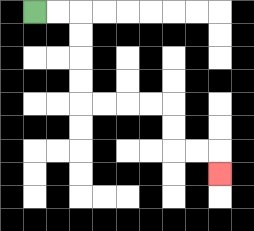{'start': '[1, 0]', 'end': '[9, 7]', 'path_directions': 'R,R,D,D,D,D,R,R,R,R,D,D,R,R,D', 'path_coordinates': '[[1, 0], [2, 0], [3, 0], [3, 1], [3, 2], [3, 3], [3, 4], [4, 4], [5, 4], [6, 4], [7, 4], [7, 5], [7, 6], [8, 6], [9, 6], [9, 7]]'}